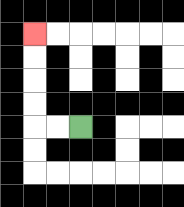{'start': '[3, 5]', 'end': '[1, 1]', 'path_directions': 'L,L,U,U,U,U', 'path_coordinates': '[[3, 5], [2, 5], [1, 5], [1, 4], [1, 3], [1, 2], [1, 1]]'}